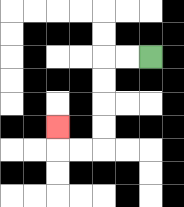{'start': '[6, 2]', 'end': '[2, 5]', 'path_directions': 'L,L,D,D,D,D,L,L,U', 'path_coordinates': '[[6, 2], [5, 2], [4, 2], [4, 3], [4, 4], [4, 5], [4, 6], [3, 6], [2, 6], [2, 5]]'}